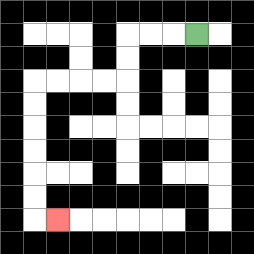{'start': '[8, 1]', 'end': '[2, 9]', 'path_directions': 'L,L,L,D,D,L,L,L,L,D,D,D,D,D,D,R', 'path_coordinates': '[[8, 1], [7, 1], [6, 1], [5, 1], [5, 2], [5, 3], [4, 3], [3, 3], [2, 3], [1, 3], [1, 4], [1, 5], [1, 6], [1, 7], [1, 8], [1, 9], [2, 9]]'}